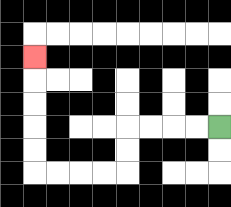{'start': '[9, 5]', 'end': '[1, 2]', 'path_directions': 'L,L,L,L,D,D,L,L,L,L,U,U,U,U,U', 'path_coordinates': '[[9, 5], [8, 5], [7, 5], [6, 5], [5, 5], [5, 6], [5, 7], [4, 7], [3, 7], [2, 7], [1, 7], [1, 6], [1, 5], [1, 4], [1, 3], [1, 2]]'}